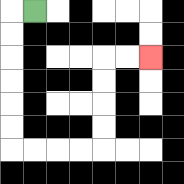{'start': '[1, 0]', 'end': '[6, 2]', 'path_directions': 'L,D,D,D,D,D,D,R,R,R,R,U,U,U,U,R,R', 'path_coordinates': '[[1, 0], [0, 0], [0, 1], [0, 2], [0, 3], [0, 4], [0, 5], [0, 6], [1, 6], [2, 6], [3, 6], [4, 6], [4, 5], [4, 4], [4, 3], [4, 2], [5, 2], [6, 2]]'}